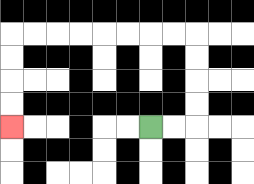{'start': '[6, 5]', 'end': '[0, 5]', 'path_directions': 'R,R,U,U,U,U,L,L,L,L,L,L,L,L,D,D,D,D', 'path_coordinates': '[[6, 5], [7, 5], [8, 5], [8, 4], [8, 3], [8, 2], [8, 1], [7, 1], [6, 1], [5, 1], [4, 1], [3, 1], [2, 1], [1, 1], [0, 1], [0, 2], [0, 3], [0, 4], [0, 5]]'}